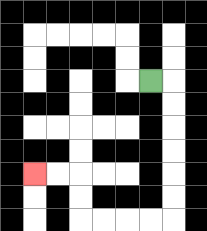{'start': '[6, 3]', 'end': '[1, 7]', 'path_directions': 'R,D,D,D,D,D,D,L,L,L,L,U,U,L,L', 'path_coordinates': '[[6, 3], [7, 3], [7, 4], [7, 5], [7, 6], [7, 7], [7, 8], [7, 9], [6, 9], [5, 9], [4, 9], [3, 9], [3, 8], [3, 7], [2, 7], [1, 7]]'}